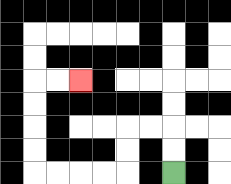{'start': '[7, 7]', 'end': '[3, 3]', 'path_directions': 'U,U,L,L,D,D,L,L,L,L,U,U,U,U,R,R', 'path_coordinates': '[[7, 7], [7, 6], [7, 5], [6, 5], [5, 5], [5, 6], [5, 7], [4, 7], [3, 7], [2, 7], [1, 7], [1, 6], [1, 5], [1, 4], [1, 3], [2, 3], [3, 3]]'}